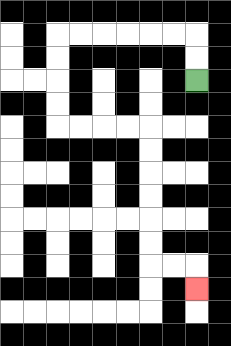{'start': '[8, 3]', 'end': '[8, 12]', 'path_directions': 'U,U,L,L,L,L,L,L,D,D,D,D,R,R,R,R,D,D,D,D,D,D,R,R,D', 'path_coordinates': '[[8, 3], [8, 2], [8, 1], [7, 1], [6, 1], [5, 1], [4, 1], [3, 1], [2, 1], [2, 2], [2, 3], [2, 4], [2, 5], [3, 5], [4, 5], [5, 5], [6, 5], [6, 6], [6, 7], [6, 8], [6, 9], [6, 10], [6, 11], [7, 11], [8, 11], [8, 12]]'}